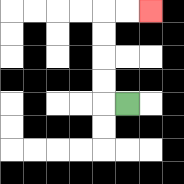{'start': '[5, 4]', 'end': '[6, 0]', 'path_directions': 'L,U,U,U,U,R,R', 'path_coordinates': '[[5, 4], [4, 4], [4, 3], [4, 2], [4, 1], [4, 0], [5, 0], [6, 0]]'}